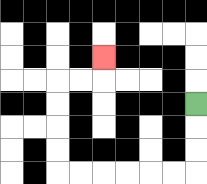{'start': '[8, 4]', 'end': '[4, 2]', 'path_directions': 'D,D,D,L,L,L,L,L,L,U,U,U,U,R,R,U', 'path_coordinates': '[[8, 4], [8, 5], [8, 6], [8, 7], [7, 7], [6, 7], [5, 7], [4, 7], [3, 7], [2, 7], [2, 6], [2, 5], [2, 4], [2, 3], [3, 3], [4, 3], [4, 2]]'}